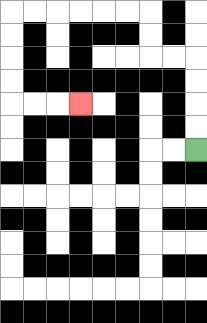{'start': '[8, 6]', 'end': '[3, 4]', 'path_directions': 'U,U,U,U,L,L,U,U,L,L,L,L,L,L,D,D,D,D,R,R,R', 'path_coordinates': '[[8, 6], [8, 5], [8, 4], [8, 3], [8, 2], [7, 2], [6, 2], [6, 1], [6, 0], [5, 0], [4, 0], [3, 0], [2, 0], [1, 0], [0, 0], [0, 1], [0, 2], [0, 3], [0, 4], [1, 4], [2, 4], [3, 4]]'}